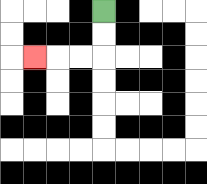{'start': '[4, 0]', 'end': '[1, 2]', 'path_directions': 'D,D,L,L,L', 'path_coordinates': '[[4, 0], [4, 1], [4, 2], [3, 2], [2, 2], [1, 2]]'}